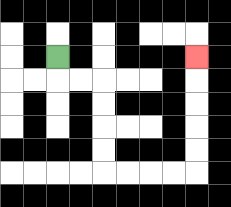{'start': '[2, 2]', 'end': '[8, 2]', 'path_directions': 'D,R,R,D,D,D,D,R,R,R,R,U,U,U,U,U', 'path_coordinates': '[[2, 2], [2, 3], [3, 3], [4, 3], [4, 4], [4, 5], [4, 6], [4, 7], [5, 7], [6, 7], [7, 7], [8, 7], [8, 6], [8, 5], [8, 4], [8, 3], [8, 2]]'}